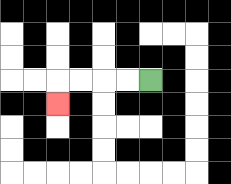{'start': '[6, 3]', 'end': '[2, 4]', 'path_directions': 'L,L,L,L,D', 'path_coordinates': '[[6, 3], [5, 3], [4, 3], [3, 3], [2, 3], [2, 4]]'}